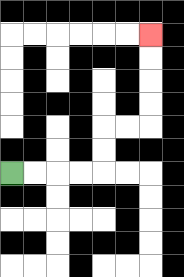{'start': '[0, 7]', 'end': '[6, 1]', 'path_directions': 'R,R,R,R,U,U,R,R,U,U,U,U', 'path_coordinates': '[[0, 7], [1, 7], [2, 7], [3, 7], [4, 7], [4, 6], [4, 5], [5, 5], [6, 5], [6, 4], [6, 3], [6, 2], [6, 1]]'}